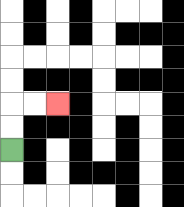{'start': '[0, 6]', 'end': '[2, 4]', 'path_directions': 'U,U,R,R', 'path_coordinates': '[[0, 6], [0, 5], [0, 4], [1, 4], [2, 4]]'}